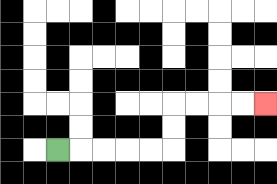{'start': '[2, 6]', 'end': '[11, 4]', 'path_directions': 'R,R,R,R,R,U,U,R,R,R,R', 'path_coordinates': '[[2, 6], [3, 6], [4, 6], [5, 6], [6, 6], [7, 6], [7, 5], [7, 4], [8, 4], [9, 4], [10, 4], [11, 4]]'}